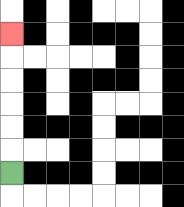{'start': '[0, 7]', 'end': '[0, 1]', 'path_directions': 'U,U,U,U,U,U', 'path_coordinates': '[[0, 7], [0, 6], [0, 5], [0, 4], [0, 3], [0, 2], [0, 1]]'}